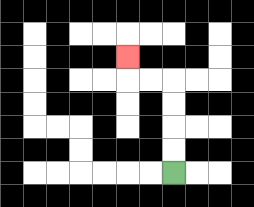{'start': '[7, 7]', 'end': '[5, 2]', 'path_directions': 'U,U,U,U,L,L,U', 'path_coordinates': '[[7, 7], [7, 6], [7, 5], [7, 4], [7, 3], [6, 3], [5, 3], [5, 2]]'}